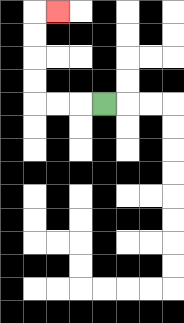{'start': '[4, 4]', 'end': '[2, 0]', 'path_directions': 'L,L,L,U,U,U,U,R', 'path_coordinates': '[[4, 4], [3, 4], [2, 4], [1, 4], [1, 3], [1, 2], [1, 1], [1, 0], [2, 0]]'}